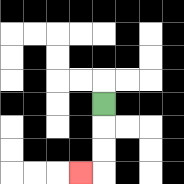{'start': '[4, 4]', 'end': '[3, 7]', 'path_directions': 'D,D,D,L', 'path_coordinates': '[[4, 4], [4, 5], [4, 6], [4, 7], [3, 7]]'}